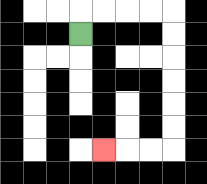{'start': '[3, 1]', 'end': '[4, 6]', 'path_directions': 'U,R,R,R,R,D,D,D,D,D,D,L,L,L', 'path_coordinates': '[[3, 1], [3, 0], [4, 0], [5, 0], [6, 0], [7, 0], [7, 1], [7, 2], [7, 3], [7, 4], [7, 5], [7, 6], [6, 6], [5, 6], [4, 6]]'}